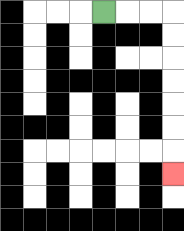{'start': '[4, 0]', 'end': '[7, 7]', 'path_directions': 'R,R,R,D,D,D,D,D,D,D', 'path_coordinates': '[[4, 0], [5, 0], [6, 0], [7, 0], [7, 1], [7, 2], [7, 3], [7, 4], [7, 5], [7, 6], [7, 7]]'}